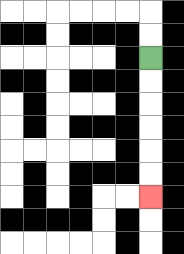{'start': '[6, 2]', 'end': '[6, 8]', 'path_directions': 'D,D,D,D,D,D', 'path_coordinates': '[[6, 2], [6, 3], [6, 4], [6, 5], [6, 6], [6, 7], [6, 8]]'}